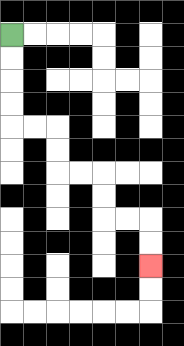{'start': '[0, 1]', 'end': '[6, 11]', 'path_directions': 'D,D,D,D,R,R,D,D,R,R,D,D,R,R,D,D', 'path_coordinates': '[[0, 1], [0, 2], [0, 3], [0, 4], [0, 5], [1, 5], [2, 5], [2, 6], [2, 7], [3, 7], [4, 7], [4, 8], [4, 9], [5, 9], [6, 9], [6, 10], [6, 11]]'}